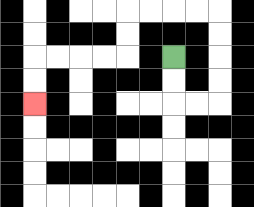{'start': '[7, 2]', 'end': '[1, 4]', 'path_directions': 'D,D,R,R,U,U,U,U,L,L,L,L,D,D,L,L,L,L,D,D', 'path_coordinates': '[[7, 2], [7, 3], [7, 4], [8, 4], [9, 4], [9, 3], [9, 2], [9, 1], [9, 0], [8, 0], [7, 0], [6, 0], [5, 0], [5, 1], [5, 2], [4, 2], [3, 2], [2, 2], [1, 2], [1, 3], [1, 4]]'}